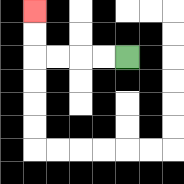{'start': '[5, 2]', 'end': '[1, 0]', 'path_directions': 'L,L,L,L,U,U', 'path_coordinates': '[[5, 2], [4, 2], [3, 2], [2, 2], [1, 2], [1, 1], [1, 0]]'}